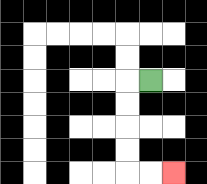{'start': '[6, 3]', 'end': '[7, 7]', 'path_directions': 'L,D,D,D,D,R,R', 'path_coordinates': '[[6, 3], [5, 3], [5, 4], [5, 5], [5, 6], [5, 7], [6, 7], [7, 7]]'}